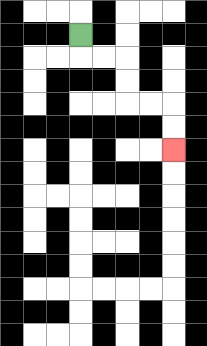{'start': '[3, 1]', 'end': '[7, 6]', 'path_directions': 'D,R,R,D,D,R,R,D,D', 'path_coordinates': '[[3, 1], [3, 2], [4, 2], [5, 2], [5, 3], [5, 4], [6, 4], [7, 4], [7, 5], [7, 6]]'}